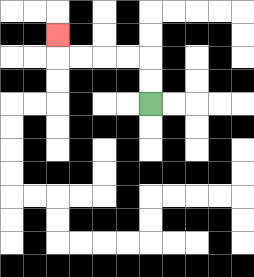{'start': '[6, 4]', 'end': '[2, 1]', 'path_directions': 'U,U,L,L,L,L,U', 'path_coordinates': '[[6, 4], [6, 3], [6, 2], [5, 2], [4, 2], [3, 2], [2, 2], [2, 1]]'}